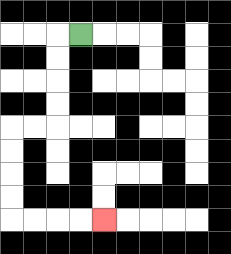{'start': '[3, 1]', 'end': '[4, 9]', 'path_directions': 'L,D,D,D,D,L,L,D,D,D,D,R,R,R,R', 'path_coordinates': '[[3, 1], [2, 1], [2, 2], [2, 3], [2, 4], [2, 5], [1, 5], [0, 5], [0, 6], [0, 7], [0, 8], [0, 9], [1, 9], [2, 9], [3, 9], [4, 9]]'}